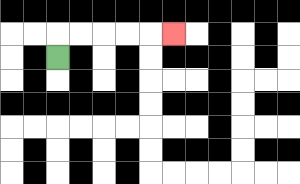{'start': '[2, 2]', 'end': '[7, 1]', 'path_directions': 'U,R,R,R,R,R', 'path_coordinates': '[[2, 2], [2, 1], [3, 1], [4, 1], [5, 1], [6, 1], [7, 1]]'}